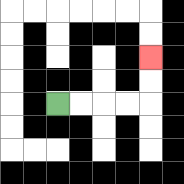{'start': '[2, 4]', 'end': '[6, 2]', 'path_directions': 'R,R,R,R,U,U', 'path_coordinates': '[[2, 4], [3, 4], [4, 4], [5, 4], [6, 4], [6, 3], [6, 2]]'}